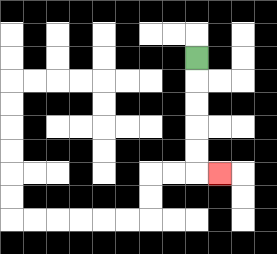{'start': '[8, 2]', 'end': '[9, 7]', 'path_directions': 'D,D,D,D,D,R', 'path_coordinates': '[[8, 2], [8, 3], [8, 4], [8, 5], [8, 6], [8, 7], [9, 7]]'}